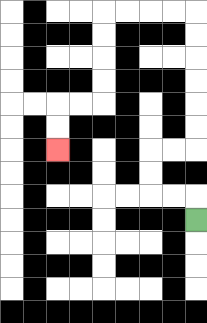{'start': '[8, 9]', 'end': '[2, 6]', 'path_directions': 'U,L,L,U,U,R,R,U,U,U,U,U,U,L,L,L,L,D,D,D,D,L,L,D,D', 'path_coordinates': '[[8, 9], [8, 8], [7, 8], [6, 8], [6, 7], [6, 6], [7, 6], [8, 6], [8, 5], [8, 4], [8, 3], [8, 2], [8, 1], [8, 0], [7, 0], [6, 0], [5, 0], [4, 0], [4, 1], [4, 2], [4, 3], [4, 4], [3, 4], [2, 4], [2, 5], [2, 6]]'}